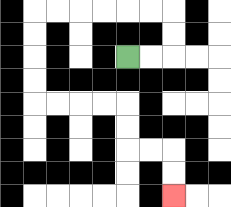{'start': '[5, 2]', 'end': '[7, 8]', 'path_directions': 'R,R,U,U,L,L,L,L,L,L,D,D,D,D,R,R,R,R,D,D,R,R,D,D', 'path_coordinates': '[[5, 2], [6, 2], [7, 2], [7, 1], [7, 0], [6, 0], [5, 0], [4, 0], [3, 0], [2, 0], [1, 0], [1, 1], [1, 2], [1, 3], [1, 4], [2, 4], [3, 4], [4, 4], [5, 4], [5, 5], [5, 6], [6, 6], [7, 6], [7, 7], [7, 8]]'}